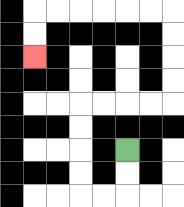{'start': '[5, 6]', 'end': '[1, 2]', 'path_directions': 'D,D,L,L,U,U,U,U,R,R,R,R,U,U,U,U,L,L,L,L,L,L,D,D', 'path_coordinates': '[[5, 6], [5, 7], [5, 8], [4, 8], [3, 8], [3, 7], [3, 6], [3, 5], [3, 4], [4, 4], [5, 4], [6, 4], [7, 4], [7, 3], [7, 2], [7, 1], [7, 0], [6, 0], [5, 0], [4, 0], [3, 0], [2, 0], [1, 0], [1, 1], [1, 2]]'}